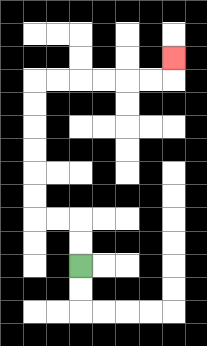{'start': '[3, 11]', 'end': '[7, 2]', 'path_directions': 'U,U,L,L,U,U,U,U,U,U,R,R,R,R,R,R,U', 'path_coordinates': '[[3, 11], [3, 10], [3, 9], [2, 9], [1, 9], [1, 8], [1, 7], [1, 6], [1, 5], [1, 4], [1, 3], [2, 3], [3, 3], [4, 3], [5, 3], [6, 3], [7, 3], [7, 2]]'}